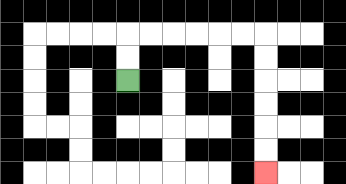{'start': '[5, 3]', 'end': '[11, 7]', 'path_directions': 'U,U,R,R,R,R,R,R,D,D,D,D,D,D', 'path_coordinates': '[[5, 3], [5, 2], [5, 1], [6, 1], [7, 1], [8, 1], [9, 1], [10, 1], [11, 1], [11, 2], [11, 3], [11, 4], [11, 5], [11, 6], [11, 7]]'}